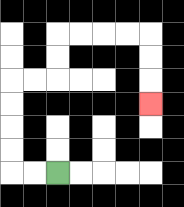{'start': '[2, 7]', 'end': '[6, 4]', 'path_directions': 'L,L,U,U,U,U,R,R,U,U,R,R,R,R,D,D,D', 'path_coordinates': '[[2, 7], [1, 7], [0, 7], [0, 6], [0, 5], [0, 4], [0, 3], [1, 3], [2, 3], [2, 2], [2, 1], [3, 1], [4, 1], [5, 1], [6, 1], [6, 2], [6, 3], [6, 4]]'}